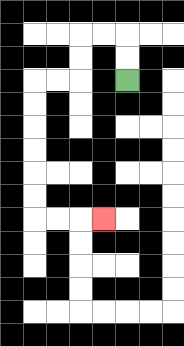{'start': '[5, 3]', 'end': '[4, 9]', 'path_directions': 'U,U,L,L,D,D,L,L,D,D,D,D,D,D,R,R,R', 'path_coordinates': '[[5, 3], [5, 2], [5, 1], [4, 1], [3, 1], [3, 2], [3, 3], [2, 3], [1, 3], [1, 4], [1, 5], [1, 6], [1, 7], [1, 8], [1, 9], [2, 9], [3, 9], [4, 9]]'}